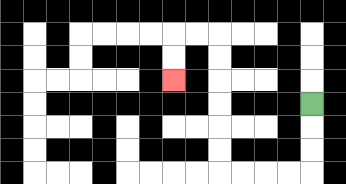{'start': '[13, 4]', 'end': '[7, 3]', 'path_directions': 'D,D,D,L,L,L,L,U,U,U,U,U,U,L,L,D,D', 'path_coordinates': '[[13, 4], [13, 5], [13, 6], [13, 7], [12, 7], [11, 7], [10, 7], [9, 7], [9, 6], [9, 5], [9, 4], [9, 3], [9, 2], [9, 1], [8, 1], [7, 1], [7, 2], [7, 3]]'}